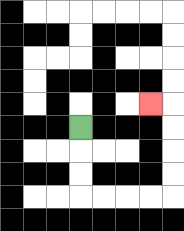{'start': '[3, 5]', 'end': '[6, 4]', 'path_directions': 'D,D,D,R,R,R,R,U,U,U,U,L', 'path_coordinates': '[[3, 5], [3, 6], [3, 7], [3, 8], [4, 8], [5, 8], [6, 8], [7, 8], [7, 7], [7, 6], [7, 5], [7, 4], [6, 4]]'}